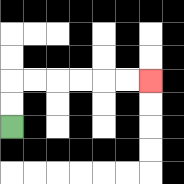{'start': '[0, 5]', 'end': '[6, 3]', 'path_directions': 'U,U,R,R,R,R,R,R', 'path_coordinates': '[[0, 5], [0, 4], [0, 3], [1, 3], [2, 3], [3, 3], [4, 3], [5, 3], [6, 3]]'}